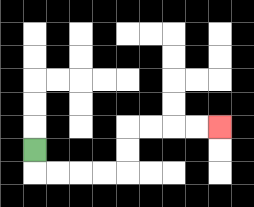{'start': '[1, 6]', 'end': '[9, 5]', 'path_directions': 'D,R,R,R,R,U,U,R,R,R,R', 'path_coordinates': '[[1, 6], [1, 7], [2, 7], [3, 7], [4, 7], [5, 7], [5, 6], [5, 5], [6, 5], [7, 5], [8, 5], [9, 5]]'}